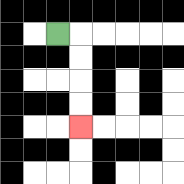{'start': '[2, 1]', 'end': '[3, 5]', 'path_directions': 'R,D,D,D,D', 'path_coordinates': '[[2, 1], [3, 1], [3, 2], [3, 3], [3, 4], [3, 5]]'}